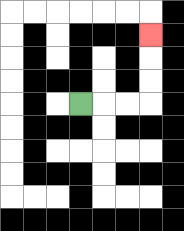{'start': '[3, 4]', 'end': '[6, 1]', 'path_directions': 'R,R,R,U,U,U', 'path_coordinates': '[[3, 4], [4, 4], [5, 4], [6, 4], [6, 3], [6, 2], [6, 1]]'}